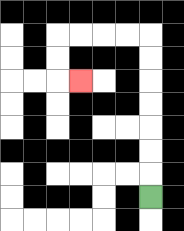{'start': '[6, 8]', 'end': '[3, 3]', 'path_directions': 'U,U,U,U,U,U,U,L,L,L,L,D,D,R', 'path_coordinates': '[[6, 8], [6, 7], [6, 6], [6, 5], [6, 4], [6, 3], [6, 2], [6, 1], [5, 1], [4, 1], [3, 1], [2, 1], [2, 2], [2, 3], [3, 3]]'}